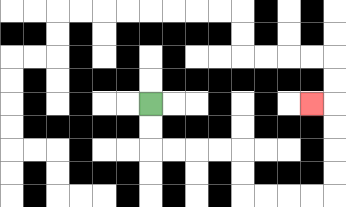{'start': '[6, 4]', 'end': '[13, 4]', 'path_directions': 'D,D,R,R,R,R,D,D,R,R,R,R,U,U,U,U,L', 'path_coordinates': '[[6, 4], [6, 5], [6, 6], [7, 6], [8, 6], [9, 6], [10, 6], [10, 7], [10, 8], [11, 8], [12, 8], [13, 8], [14, 8], [14, 7], [14, 6], [14, 5], [14, 4], [13, 4]]'}